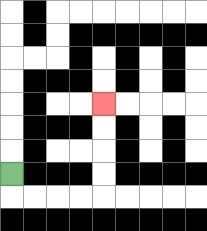{'start': '[0, 7]', 'end': '[4, 4]', 'path_directions': 'D,R,R,R,R,U,U,U,U', 'path_coordinates': '[[0, 7], [0, 8], [1, 8], [2, 8], [3, 8], [4, 8], [4, 7], [4, 6], [4, 5], [4, 4]]'}